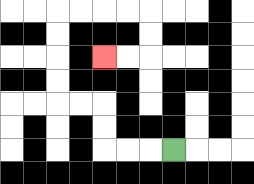{'start': '[7, 6]', 'end': '[4, 2]', 'path_directions': 'L,L,L,U,U,L,L,U,U,U,U,R,R,R,R,D,D,L,L', 'path_coordinates': '[[7, 6], [6, 6], [5, 6], [4, 6], [4, 5], [4, 4], [3, 4], [2, 4], [2, 3], [2, 2], [2, 1], [2, 0], [3, 0], [4, 0], [5, 0], [6, 0], [6, 1], [6, 2], [5, 2], [4, 2]]'}